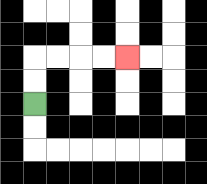{'start': '[1, 4]', 'end': '[5, 2]', 'path_directions': 'U,U,R,R,R,R', 'path_coordinates': '[[1, 4], [1, 3], [1, 2], [2, 2], [3, 2], [4, 2], [5, 2]]'}